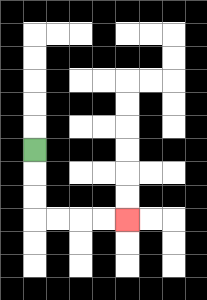{'start': '[1, 6]', 'end': '[5, 9]', 'path_directions': 'D,D,D,R,R,R,R', 'path_coordinates': '[[1, 6], [1, 7], [1, 8], [1, 9], [2, 9], [3, 9], [4, 9], [5, 9]]'}